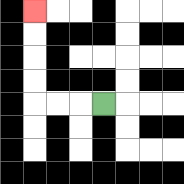{'start': '[4, 4]', 'end': '[1, 0]', 'path_directions': 'L,L,L,U,U,U,U', 'path_coordinates': '[[4, 4], [3, 4], [2, 4], [1, 4], [1, 3], [1, 2], [1, 1], [1, 0]]'}